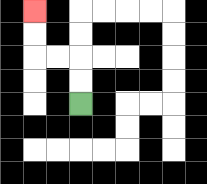{'start': '[3, 4]', 'end': '[1, 0]', 'path_directions': 'U,U,L,L,U,U', 'path_coordinates': '[[3, 4], [3, 3], [3, 2], [2, 2], [1, 2], [1, 1], [1, 0]]'}